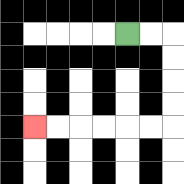{'start': '[5, 1]', 'end': '[1, 5]', 'path_directions': 'R,R,D,D,D,D,L,L,L,L,L,L', 'path_coordinates': '[[5, 1], [6, 1], [7, 1], [7, 2], [7, 3], [7, 4], [7, 5], [6, 5], [5, 5], [4, 5], [3, 5], [2, 5], [1, 5]]'}